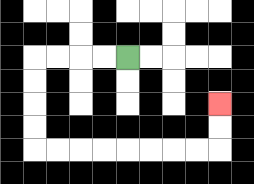{'start': '[5, 2]', 'end': '[9, 4]', 'path_directions': 'L,L,L,L,D,D,D,D,R,R,R,R,R,R,R,R,U,U', 'path_coordinates': '[[5, 2], [4, 2], [3, 2], [2, 2], [1, 2], [1, 3], [1, 4], [1, 5], [1, 6], [2, 6], [3, 6], [4, 6], [5, 6], [6, 6], [7, 6], [8, 6], [9, 6], [9, 5], [9, 4]]'}